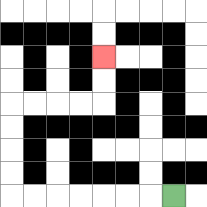{'start': '[7, 8]', 'end': '[4, 2]', 'path_directions': 'L,L,L,L,L,L,L,U,U,U,U,R,R,R,R,U,U', 'path_coordinates': '[[7, 8], [6, 8], [5, 8], [4, 8], [3, 8], [2, 8], [1, 8], [0, 8], [0, 7], [0, 6], [0, 5], [0, 4], [1, 4], [2, 4], [3, 4], [4, 4], [4, 3], [4, 2]]'}